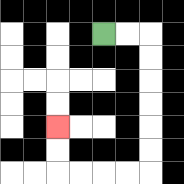{'start': '[4, 1]', 'end': '[2, 5]', 'path_directions': 'R,R,D,D,D,D,D,D,L,L,L,L,U,U', 'path_coordinates': '[[4, 1], [5, 1], [6, 1], [6, 2], [6, 3], [6, 4], [6, 5], [6, 6], [6, 7], [5, 7], [4, 7], [3, 7], [2, 7], [2, 6], [2, 5]]'}